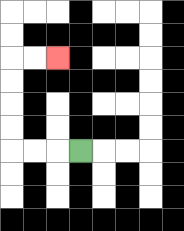{'start': '[3, 6]', 'end': '[2, 2]', 'path_directions': 'L,L,L,U,U,U,U,R,R', 'path_coordinates': '[[3, 6], [2, 6], [1, 6], [0, 6], [0, 5], [0, 4], [0, 3], [0, 2], [1, 2], [2, 2]]'}